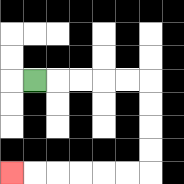{'start': '[1, 3]', 'end': '[0, 7]', 'path_directions': 'R,R,R,R,R,D,D,D,D,L,L,L,L,L,L', 'path_coordinates': '[[1, 3], [2, 3], [3, 3], [4, 3], [5, 3], [6, 3], [6, 4], [6, 5], [6, 6], [6, 7], [5, 7], [4, 7], [3, 7], [2, 7], [1, 7], [0, 7]]'}